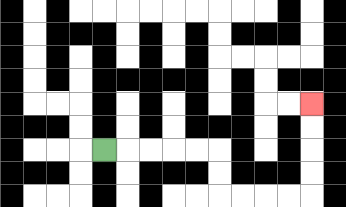{'start': '[4, 6]', 'end': '[13, 4]', 'path_directions': 'R,R,R,R,R,D,D,R,R,R,R,U,U,U,U', 'path_coordinates': '[[4, 6], [5, 6], [6, 6], [7, 6], [8, 6], [9, 6], [9, 7], [9, 8], [10, 8], [11, 8], [12, 8], [13, 8], [13, 7], [13, 6], [13, 5], [13, 4]]'}